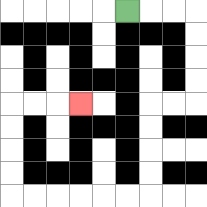{'start': '[5, 0]', 'end': '[3, 4]', 'path_directions': 'R,R,R,D,D,D,D,L,L,D,D,D,D,L,L,L,L,L,L,U,U,U,U,R,R,R', 'path_coordinates': '[[5, 0], [6, 0], [7, 0], [8, 0], [8, 1], [8, 2], [8, 3], [8, 4], [7, 4], [6, 4], [6, 5], [6, 6], [6, 7], [6, 8], [5, 8], [4, 8], [3, 8], [2, 8], [1, 8], [0, 8], [0, 7], [0, 6], [0, 5], [0, 4], [1, 4], [2, 4], [3, 4]]'}